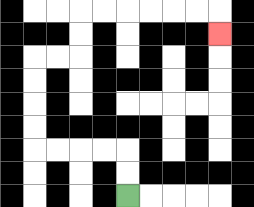{'start': '[5, 8]', 'end': '[9, 1]', 'path_directions': 'U,U,L,L,L,L,U,U,U,U,R,R,U,U,R,R,R,R,R,R,D', 'path_coordinates': '[[5, 8], [5, 7], [5, 6], [4, 6], [3, 6], [2, 6], [1, 6], [1, 5], [1, 4], [1, 3], [1, 2], [2, 2], [3, 2], [3, 1], [3, 0], [4, 0], [5, 0], [6, 0], [7, 0], [8, 0], [9, 0], [9, 1]]'}